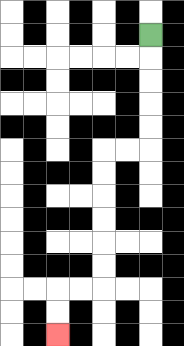{'start': '[6, 1]', 'end': '[2, 14]', 'path_directions': 'D,D,D,D,D,L,L,D,D,D,D,D,D,L,L,D,D', 'path_coordinates': '[[6, 1], [6, 2], [6, 3], [6, 4], [6, 5], [6, 6], [5, 6], [4, 6], [4, 7], [4, 8], [4, 9], [4, 10], [4, 11], [4, 12], [3, 12], [2, 12], [2, 13], [2, 14]]'}